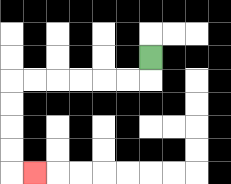{'start': '[6, 2]', 'end': '[1, 7]', 'path_directions': 'D,L,L,L,L,L,L,D,D,D,D,R', 'path_coordinates': '[[6, 2], [6, 3], [5, 3], [4, 3], [3, 3], [2, 3], [1, 3], [0, 3], [0, 4], [0, 5], [0, 6], [0, 7], [1, 7]]'}